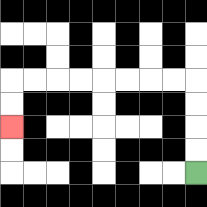{'start': '[8, 7]', 'end': '[0, 5]', 'path_directions': 'U,U,U,U,L,L,L,L,L,L,L,L,D,D', 'path_coordinates': '[[8, 7], [8, 6], [8, 5], [8, 4], [8, 3], [7, 3], [6, 3], [5, 3], [4, 3], [3, 3], [2, 3], [1, 3], [0, 3], [0, 4], [0, 5]]'}